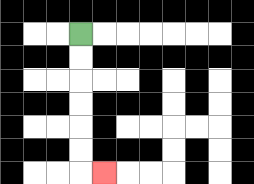{'start': '[3, 1]', 'end': '[4, 7]', 'path_directions': 'D,D,D,D,D,D,R', 'path_coordinates': '[[3, 1], [3, 2], [3, 3], [3, 4], [3, 5], [3, 6], [3, 7], [4, 7]]'}